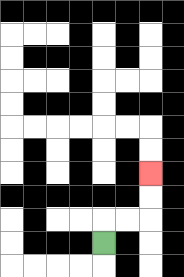{'start': '[4, 10]', 'end': '[6, 7]', 'path_directions': 'U,R,R,U,U', 'path_coordinates': '[[4, 10], [4, 9], [5, 9], [6, 9], [6, 8], [6, 7]]'}